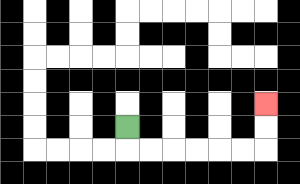{'start': '[5, 5]', 'end': '[11, 4]', 'path_directions': 'D,R,R,R,R,R,R,U,U', 'path_coordinates': '[[5, 5], [5, 6], [6, 6], [7, 6], [8, 6], [9, 6], [10, 6], [11, 6], [11, 5], [11, 4]]'}